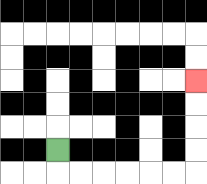{'start': '[2, 6]', 'end': '[8, 3]', 'path_directions': 'D,R,R,R,R,R,R,U,U,U,U', 'path_coordinates': '[[2, 6], [2, 7], [3, 7], [4, 7], [5, 7], [6, 7], [7, 7], [8, 7], [8, 6], [8, 5], [8, 4], [8, 3]]'}